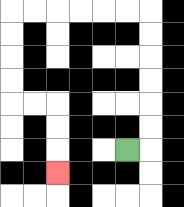{'start': '[5, 6]', 'end': '[2, 7]', 'path_directions': 'R,U,U,U,U,U,U,L,L,L,L,L,L,D,D,D,D,R,R,D,D,D', 'path_coordinates': '[[5, 6], [6, 6], [6, 5], [6, 4], [6, 3], [6, 2], [6, 1], [6, 0], [5, 0], [4, 0], [3, 0], [2, 0], [1, 0], [0, 0], [0, 1], [0, 2], [0, 3], [0, 4], [1, 4], [2, 4], [2, 5], [2, 6], [2, 7]]'}